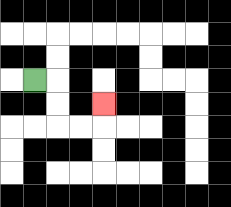{'start': '[1, 3]', 'end': '[4, 4]', 'path_directions': 'R,D,D,R,R,U', 'path_coordinates': '[[1, 3], [2, 3], [2, 4], [2, 5], [3, 5], [4, 5], [4, 4]]'}